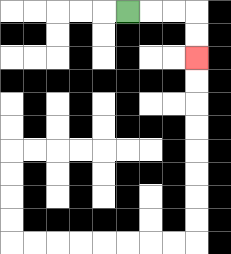{'start': '[5, 0]', 'end': '[8, 2]', 'path_directions': 'R,R,R,D,D', 'path_coordinates': '[[5, 0], [6, 0], [7, 0], [8, 0], [8, 1], [8, 2]]'}